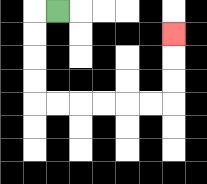{'start': '[2, 0]', 'end': '[7, 1]', 'path_directions': 'L,D,D,D,D,R,R,R,R,R,R,U,U,U', 'path_coordinates': '[[2, 0], [1, 0], [1, 1], [1, 2], [1, 3], [1, 4], [2, 4], [3, 4], [4, 4], [5, 4], [6, 4], [7, 4], [7, 3], [7, 2], [7, 1]]'}